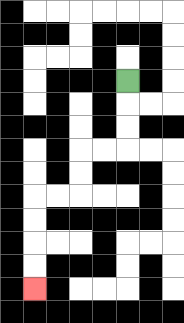{'start': '[5, 3]', 'end': '[1, 12]', 'path_directions': 'D,D,D,L,L,D,D,L,L,D,D,D,D', 'path_coordinates': '[[5, 3], [5, 4], [5, 5], [5, 6], [4, 6], [3, 6], [3, 7], [3, 8], [2, 8], [1, 8], [1, 9], [1, 10], [1, 11], [1, 12]]'}